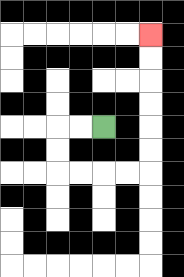{'start': '[4, 5]', 'end': '[6, 1]', 'path_directions': 'L,L,D,D,R,R,R,R,U,U,U,U,U,U', 'path_coordinates': '[[4, 5], [3, 5], [2, 5], [2, 6], [2, 7], [3, 7], [4, 7], [5, 7], [6, 7], [6, 6], [6, 5], [6, 4], [6, 3], [6, 2], [6, 1]]'}